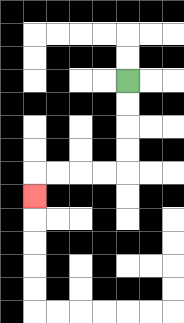{'start': '[5, 3]', 'end': '[1, 8]', 'path_directions': 'D,D,D,D,L,L,L,L,D', 'path_coordinates': '[[5, 3], [5, 4], [5, 5], [5, 6], [5, 7], [4, 7], [3, 7], [2, 7], [1, 7], [1, 8]]'}